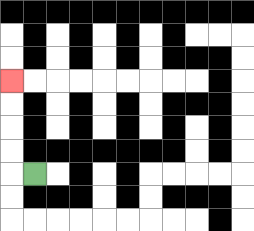{'start': '[1, 7]', 'end': '[0, 3]', 'path_directions': 'L,U,U,U,U', 'path_coordinates': '[[1, 7], [0, 7], [0, 6], [0, 5], [0, 4], [0, 3]]'}